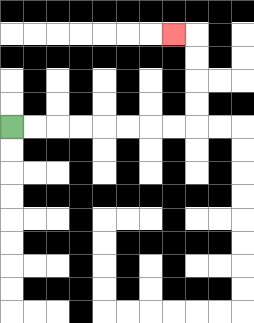{'start': '[0, 5]', 'end': '[7, 1]', 'path_directions': 'R,R,R,R,R,R,R,R,U,U,U,U,L', 'path_coordinates': '[[0, 5], [1, 5], [2, 5], [3, 5], [4, 5], [5, 5], [6, 5], [7, 5], [8, 5], [8, 4], [8, 3], [8, 2], [8, 1], [7, 1]]'}